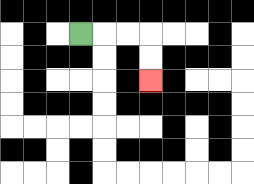{'start': '[3, 1]', 'end': '[6, 3]', 'path_directions': 'R,R,R,D,D', 'path_coordinates': '[[3, 1], [4, 1], [5, 1], [6, 1], [6, 2], [6, 3]]'}